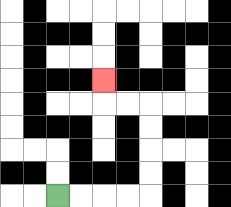{'start': '[2, 8]', 'end': '[4, 3]', 'path_directions': 'R,R,R,R,U,U,U,U,L,L,U', 'path_coordinates': '[[2, 8], [3, 8], [4, 8], [5, 8], [6, 8], [6, 7], [6, 6], [6, 5], [6, 4], [5, 4], [4, 4], [4, 3]]'}